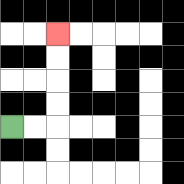{'start': '[0, 5]', 'end': '[2, 1]', 'path_directions': 'R,R,U,U,U,U', 'path_coordinates': '[[0, 5], [1, 5], [2, 5], [2, 4], [2, 3], [2, 2], [2, 1]]'}